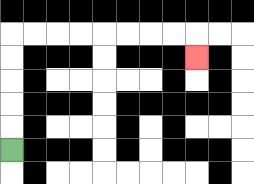{'start': '[0, 6]', 'end': '[8, 2]', 'path_directions': 'U,U,U,U,U,R,R,R,R,R,R,R,R,D', 'path_coordinates': '[[0, 6], [0, 5], [0, 4], [0, 3], [0, 2], [0, 1], [1, 1], [2, 1], [3, 1], [4, 1], [5, 1], [6, 1], [7, 1], [8, 1], [8, 2]]'}